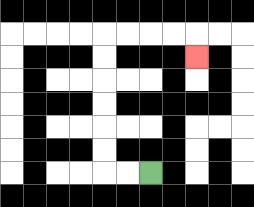{'start': '[6, 7]', 'end': '[8, 2]', 'path_directions': 'L,L,U,U,U,U,U,U,R,R,R,R,D', 'path_coordinates': '[[6, 7], [5, 7], [4, 7], [4, 6], [4, 5], [4, 4], [4, 3], [4, 2], [4, 1], [5, 1], [6, 1], [7, 1], [8, 1], [8, 2]]'}